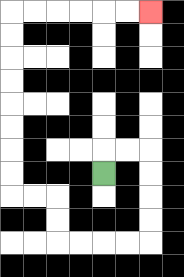{'start': '[4, 7]', 'end': '[6, 0]', 'path_directions': 'U,R,R,D,D,D,D,L,L,L,L,U,U,L,L,U,U,U,U,U,U,U,U,R,R,R,R,R,R', 'path_coordinates': '[[4, 7], [4, 6], [5, 6], [6, 6], [6, 7], [6, 8], [6, 9], [6, 10], [5, 10], [4, 10], [3, 10], [2, 10], [2, 9], [2, 8], [1, 8], [0, 8], [0, 7], [0, 6], [0, 5], [0, 4], [0, 3], [0, 2], [0, 1], [0, 0], [1, 0], [2, 0], [3, 0], [4, 0], [5, 0], [6, 0]]'}